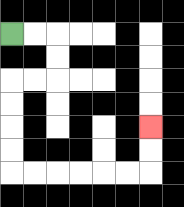{'start': '[0, 1]', 'end': '[6, 5]', 'path_directions': 'R,R,D,D,L,L,D,D,D,D,R,R,R,R,R,R,U,U', 'path_coordinates': '[[0, 1], [1, 1], [2, 1], [2, 2], [2, 3], [1, 3], [0, 3], [0, 4], [0, 5], [0, 6], [0, 7], [1, 7], [2, 7], [3, 7], [4, 7], [5, 7], [6, 7], [6, 6], [6, 5]]'}